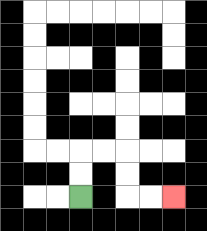{'start': '[3, 8]', 'end': '[7, 8]', 'path_directions': 'U,U,R,R,D,D,R,R', 'path_coordinates': '[[3, 8], [3, 7], [3, 6], [4, 6], [5, 6], [5, 7], [5, 8], [6, 8], [7, 8]]'}